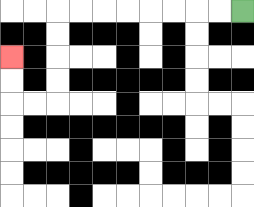{'start': '[10, 0]', 'end': '[0, 2]', 'path_directions': 'L,L,L,L,L,L,L,L,D,D,D,D,L,L,U,U', 'path_coordinates': '[[10, 0], [9, 0], [8, 0], [7, 0], [6, 0], [5, 0], [4, 0], [3, 0], [2, 0], [2, 1], [2, 2], [2, 3], [2, 4], [1, 4], [0, 4], [0, 3], [0, 2]]'}